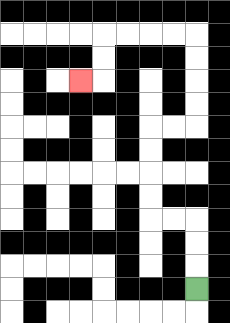{'start': '[8, 12]', 'end': '[3, 3]', 'path_directions': 'U,U,U,L,L,U,U,U,U,R,R,U,U,U,U,L,L,L,L,D,D,L', 'path_coordinates': '[[8, 12], [8, 11], [8, 10], [8, 9], [7, 9], [6, 9], [6, 8], [6, 7], [6, 6], [6, 5], [7, 5], [8, 5], [8, 4], [8, 3], [8, 2], [8, 1], [7, 1], [6, 1], [5, 1], [4, 1], [4, 2], [4, 3], [3, 3]]'}